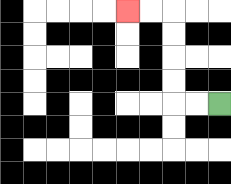{'start': '[9, 4]', 'end': '[5, 0]', 'path_directions': 'L,L,U,U,U,U,L,L', 'path_coordinates': '[[9, 4], [8, 4], [7, 4], [7, 3], [7, 2], [7, 1], [7, 0], [6, 0], [5, 0]]'}